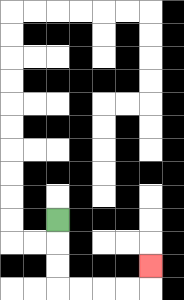{'start': '[2, 9]', 'end': '[6, 11]', 'path_directions': 'D,D,D,R,R,R,R,U', 'path_coordinates': '[[2, 9], [2, 10], [2, 11], [2, 12], [3, 12], [4, 12], [5, 12], [6, 12], [6, 11]]'}